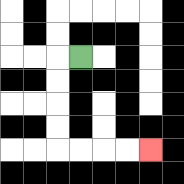{'start': '[3, 2]', 'end': '[6, 6]', 'path_directions': 'L,D,D,D,D,R,R,R,R', 'path_coordinates': '[[3, 2], [2, 2], [2, 3], [2, 4], [2, 5], [2, 6], [3, 6], [4, 6], [5, 6], [6, 6]]'}